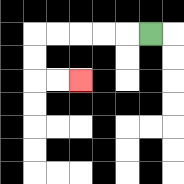{'start': '[6, 1]', 'end': '[3, 3]', 'path_directions': 'L,L,L,L,L,D,D,R,R', 'path_coordinates': '[[6, 1], [5, 1], [4, 1], [3, 1], [2, 1], [1, 1], [1, 2], [1, 3], [2, 3], [3, 3]]'}